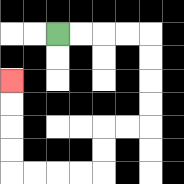{'start': '[2, 1]', 'end': '[0, 3]', 'path_directions': 'R,R,R,R,D,D,D,D,L,L,D,D,L,L,L,L,U,U,U,U', 'path_coordinates': '[[2, 1], [3, 1], [4, 1], [5, 1], [6, 1], [6, 2], [6, 3], [6, 4], [6, 5], [5, 5], [4, 5], [4, 6], [4, 7], [3, 7], [2, 7], [1, 7], [0, 7], [0, 6], [0, 5], [0, 4], [0, 3]]'}